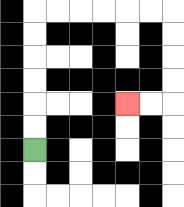{'start': '[1, 6]', 'end': '[5, 4]', 'path_directions': 'U,U,U,U,U,U,R,R,R,R,R,R,D,D,D,D,L,L', 'path_coordinates': '[[1, 6], [1, 5], [1, 4], [1, 3], [1, 2], [1, 1], [1, 0], [2, 0], [3, 0], [4, 0], [5, 0], [6, 0], [7, 0], [7, 1], [7, 2], [7, 3], [7, 4], [6, 4], [5, 4]]'}